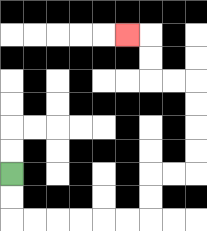{'start': '[0, 7]', 'end': '[5, 1]', 'path_directions': 'D,D,R,R,R,R,R,R,U,U,R,R,U,U,U,U,L,L,U,U,L', 'path_coordinates': '[[0, 7], [0, 8], [0, 9], [1, 9], [2, 9], [3, 9], [4, 9], [5, 9], [6, 9], [6, 8], [6, 7], [7, 7], [8, 7], [8, 6], [8, 5], [8, 4], [8, 3], [7, 3], [6, 3], [6, 2], [6, 1], [5, 1]]'}